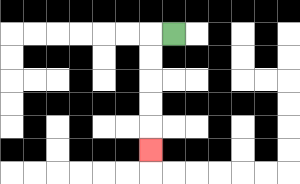{'start': '[7, 1]', 'end': '[6, 6]', 'path_directions': 'L,D,D,D,D,D', 'path_coordinates': '[[7, 1], [6, 1], [6, 2], [6, 3], [6, 4], [6, 5], [6, 6]]'}